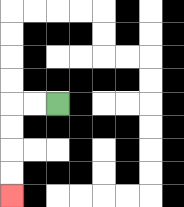{'start': '[2, 4]', 'end': '[0, 8]', 'path_directions': 'L,L,D,D,D,D', 'path_coordinates': '[[2, 4], [1, 4], [0, 4], [0, 5], [0, 6], [0, 7], [0, 8]]'}